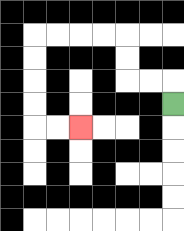{'start': '[7, 4]', 'end': '[3, 5]', 'path_directions': 'U,L,L,U,U,L,L,L,L,D,D,D,D,R,R', 'path_coordinates': '[[7, 4], [7, 3], [6, 3], [5, 3], [5, 2], [5, 1], [4, 1], [3, 1], [2, 1], [1, 1], [1, 2], [1, 3], [1, 4], [1, 5], [2, 5], [3, 5]]'}